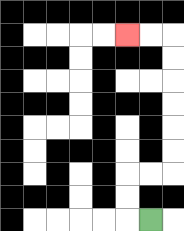{'start': '[6, 9]', 'end': '[5, 1]', 'path_directions': 'L,U,U,R,R,U,U,U,U,U,U,L,L', 'path_coordinates': '[[6, 9], [5, 9], [5, 8], [5, 7], [6, 7], [7, 7], [7, 6], [7, 5], [7, 4], [7, 3], [7, 2], [7, 1], [6, 1], [5, 1]]'}